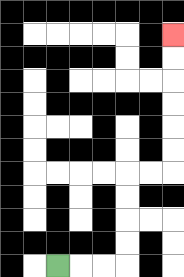{'start': '[2, 11]', 'end': '[7, 1]', 'path_directions': 'R,R,R,U,U,U,U,R,R,U,U,U,U,U,U', 'path_coordinates': '[[2, 11], [3, 11], [4, 11], [5, 11], [5, 10], [5, 9], [5, 8], [5, 7], [6, 7], [7, 7], [7, 6], [7, 5], [7, 4], [7, 3], [7, 2], [7, 1]]'}